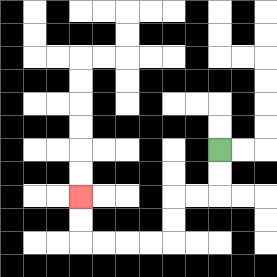{'start': '[9, 6]', 'end': '[3, 8]', 'path_directions': 'D,D,L,L,D,D,L,L,L,L,U,U', 'path_coordinates': '[[9, 6], [9, 7], [9, 8], [8, 8], [7, 8], [7, 9], [7, 10], [6, 10], [5, 10], [4, 10], [3, 10], [3, 9], [3, 8]]'}